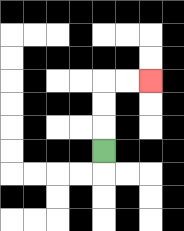{'start': '[4, 6]', 'end': '[6, 3]', 'path_directions': 'U,U,U,R,R', 'path_coordinates': '[[4, 6], [4, 5], [4, 4], [4, 3], [5, 3], [6, 3]]'}